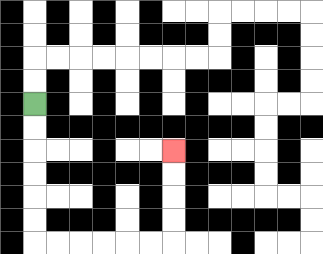{'start': '[1, 4]', 'end': '[7, 6]', 'path_directions': 'D,D,D,D,D,D,R,R,R,R,R,R,U,U,U,U', 'path_coordinates': '[[1, 4], [1, 5], [1, 6], [1, 7], [1, 8], [1, 9], [1, 10], [2, 10], [3, 10], [4, 10], [5, 10], [6, 10], [7, 10], [7, 9], [7, 8], [7, 7], [7, 6]]'}